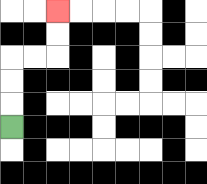{'start': '[0, 5]', 'end': '[2, 0]', 'path_directions': 'U,U,U,R,R,U,U', 'path_coordinates': '[[0, 5], [0, 4], [0, 3], [0, 2], [1, 2], [2, 2], [2, 1], [2, 0]]'}